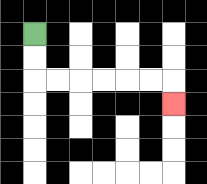{'start': '[1, 1]', 'end': '[7, 4]', 'path_directions': 'D,D,R,R,R,R,R,R,D', 'path_coordinates': '[[1, 1], [1, 2], [1, 3], [2, 3], [3, 3], [4, 3], [5, 3], [6, 3], [7, 3], [7, 4]]'}